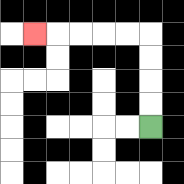{'start': '[6, 5]', 'end': '[1, 1]', 'path_directions': 'U,U,U,U,L,L,L,L,L', 'path_coordinates': '[[6, 5], [6, 4], [6, 3], [6, 2], [6, 1], [5, 1], [4, 1], [3, 1], [2, 1], [1, 1]]'}